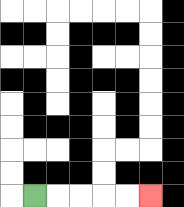{'start': '[1, 8]', 'end': '[6, 8]', 'path_directions': 'R,R,R,R,R', 'path_coordinates': '[[1, 8], [2, 8], [3, 8], [4, 8], [5, 8], [6, 8]]'}